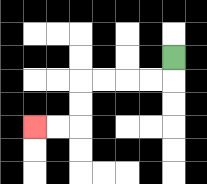{'start': '[7, 2]', 'end': '[1, 5]', 'path_directions': 'D,L,L,L,L,D,D,L,L', 'path_coordinates': '[[7, 2], [7, 3], [6, 3], [5, 3], [4, 3], [3, 3], [3, 4], [3, 5], [2, 5], [1, 5]]'}